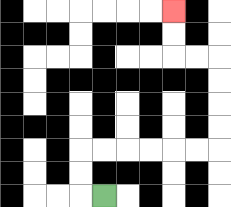{'start': '[4, 8]', 'end': '[7, 0]', 'path_directions': 'L,U,U,R,R,R,R,R,R,U,U,U,U,L,L,U,U', 'path_coordinates': '[[4, 8], [3, 8], [3, 7], [3, 6], [4, 6], [5, 6], [6, 6], [7, 6], [8, 6], [9, 6], [9, 5], [9, 4], [9, 3], [9, 2], [8, 2], [7, 2], [7, 1], [7, 0]]'}